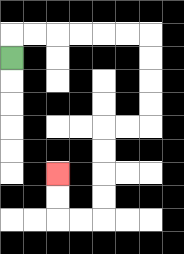{'start': '[0, 2]', 'end': '[2, 7]', 'path_directions': 'U,R,R,R,R,R,R,D,D,D,D,L,L,D,D,D,D,L,L,U,U', 'path_coordinates': '[[0, 2], [0, 1], [1, 1], [2, 1], [3, 1], [4, 1], [5, 1], [6, 1], [6, 2], [6, 3], [6, 4], [6, 5], [5, 5], [4, 5], [4, 6], [4, 7], [4, 8], [4, 9], [3, 9], [2, 9], [2, 8], [2, 7]]'}